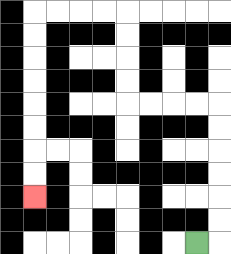{'start': '[8, 10]', 'end': '[1, 8]', 'path_directions': 'R,U,U,U,U,U,U,L,L,L,L,U,U,U,U,L,L,L,L,D,D,D,D,D,D,D,D', 'path_coordinates': '[[8, 10], [9, 10], [9, 9], [9, 8], [9, 7], [9, 6], [9, 5], [9, 4], [8, 4], [7, 4], [6, 4], [5, 4], [5, 3], [5, 2], [5, 1], [5, 0], [4, 0], [3, 0], [2, 0], [1, 0], [1, 1], [1, 2], [1, 3], [1, 4], [1, 5], [1, 6], [1, 7], [1, 8]]'}